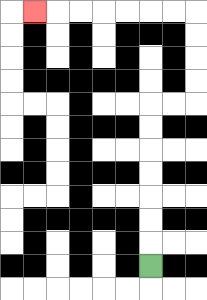{'start': '[6, 11]', 'end': '[1, 0]', 'path_directions': 'U,U,U,U,U,U,U,R,R,U,U,U,U,L,L,L,L,L,L,L', 'path_coordinates': '[[6, 11], [6, 10], [6, 9], [6, 8], [6, 7], [6, 6], [6, 5], [6, 4], [7, 4], [8, 4], [8, 3], [8, 2], [8, 1], [8, 0], [7, 0], [6, 0], [5, 0], [4, 0], [3, 0], [2, 0], [1, 0]]'}